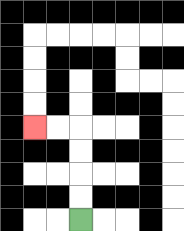{'start': '[3, 9]', 'end': '[1, 5]', 'path_directions': 'U,U,U,U,L,L', 'path_coordinates': '[[3, 9], [3, 8], [3, 7], [3, 6], [3, 5], [2, 5], [1, 5]]'}